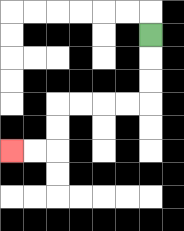{'start': '[6, 1]', 'end': '[0, 6]', 'path_directions': 'D,D,D,L,L,L,L,D,D,L,L', 'path_coordinates': '[[6, 1], [6, 2], [6, 3], [6, 4], [5, 4], [4, 4], [3, 4], [2, 4], [2, 5], [2, 6], [1, 6], [0, 6]]'}